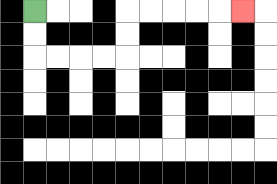{'start': '[1, 0]', 'end': '[10, 0]', 'path_directions': 'D,D,R,R,R,R,U,U,R,R,R,R,R', 'path_coordinates': '[[1, 0], [1, 1], [1, 2], [2, 2], [3, 2], [4, 2], [5, 2], [5, 1], [5, 0], [6, 0], [7, 0], [8, 0], [9, 0], [10, 0]]'}